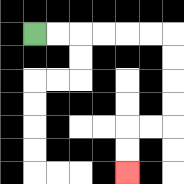{'start': '[1, 1]', 'end': '[5, 7]', 'path_directions': 'R,R,R,R,R,R,D,D,D,D,L,L,D,D', 'path_coordinates': '[[1, 1], [2, 1], [3, 1], [4, 1], [5, 1], [6, 1], [7, 1], [7, 2], [7, 3], [7, 4], [7, 5], [6, 5], [5, 5], [5, 6], [5, 7]]'}